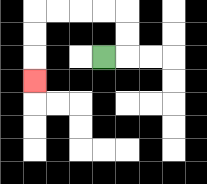{'start': '[4, 2]', 'end': '[1, 3]', 'path_directions': 'R,U,U,L,L,L,L,D,D,D', 'path_coordinates': '[[4, 2], [5, 2], [5, 1], [5, 0], [4, 0], [3, 0], [2, 0], [1, 0], [1, 1], [1, 2], [1, 3]]'}